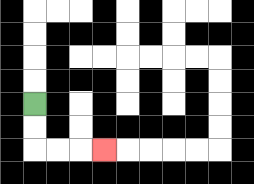{'start': '[1, 4]', 'end': '[4, 6]', 'path_directions': 'D,D,R,R,R', 'path_coordinates': '[[1, 4], [1, 5], [1, 6], [2, 6], [3, 6], [4, 6]]'}